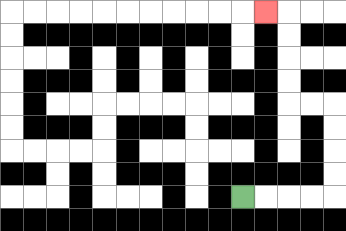{'start': '[10, 8]', 'end': '[11, 0]', 'path_directions': 'R,R,R,R,U,U,U,U,L,L,U,U,U,U,L', 'path_coordinates': '[[10, 8], [11, 8], [12, 8], [13, 8], [14, 8], [14, 7], [14, 6], [14, 5], [14, 4], [13, 4], [12, 4], [12, 3], [12, 2], [12, 1], [12, 0], [11, 0]]'}